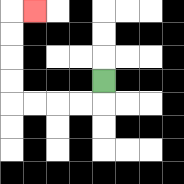{'start': '[4, 3]', 'end': '[1, 0]', 'path_directions': 'D,L,L,L,L,U,U,U,U,R', 'path_coordinates': '[[4, 3], [4, 4], [3, 4], [2, 4], [1, 4], [0, 4], [0, 3], [0, 2], [0, 1], [0, 0], [1, 0]]'}